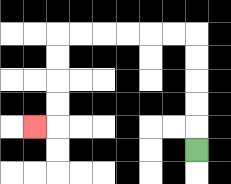{'start': '[8, 6]', 'end': '[1, 5]', 'path_directions': 'U,U,U,U,U,L,L,L,L,L,L,D,D,D,D,L', 'path_coordinates': '[[8, 6], [8, 5], [8, 4], [8, 3], [8, 2], [8, 1], [7, 1], [6, 1], [5, 1], [4, 1], [3, 1], [2, 1], [2, 2], [2, 3], [2, 4], [2, 5], [1, 5]]'}